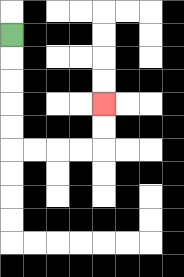{'start': '[0, 1]', 'end': '[4, 4]', 'path_directions': 'D,D,D,D,D,R,R,R,R,U,U', 'path_coordinates': '[[0, 1], [0, 2], [0, 3], [0, 4], [0, 5], [0, 6], [1, 6], [2, 6], [3, 6], [4, 6], [4, 5], [4, 4]]'}